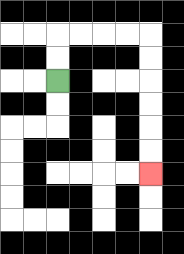{'start': '[2, 3]', 'end': '[6, 7]', 'path_directions': 'U,U,R,R,R,R,D,D,D,D,D,D', 'path_coordinates': '[[2, 3], [2, 2], [2, 1], [3, 1], [4, 1], [5, 1], [6, 1], [6, 2], [6, 3], [6, 4], [6, 5], [6, 6], [6, 7]]'}